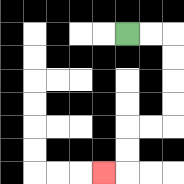{'start': '[5, 1]', 'end': '[4, 7]', 'path_directions': 'R,R,D,D,D,D,L,L,D,D,L', 'path_coordinates': '[[5, 1], [6, 1], [7, 1], [7, 2], [7, 3], [7, 4], [7, 5], [6, 5], [5, 5], [5, 6], [5, 7], [4, 7]]'}